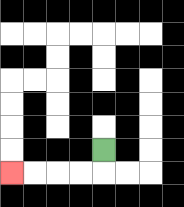{'start': '[4, 6]', 'end': '[0, 7]', 'path_directions': 'D,L,L,L,L', 'path_coordinates': '[[4, 6], [4, 7], [3, 7], [2, 7], [1, 7], [0, 7]]'}